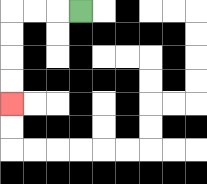{'start': '[3, 0]', 'end': '[0, 4]', 'path_directions': 'L,L,L,D,D,D,D', 'path_coordinates': '[[3, 0], [2, 0], [1, 0], [0, 0], [0, 1], [0, 2], [0, 3], [0, 4]]'}